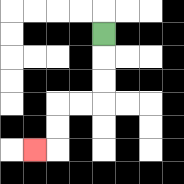{'start': '[4, 1]', 'end': '[1, 6]', 'path_directions': 'D,D,D,L,L,D,D,L', 'path_coordinates': '[[4, 1], [4, 2], [4, 3], [4, 4], [3, 4], [2, 4], [2, 5], [2, 6], [1, 6]]'}